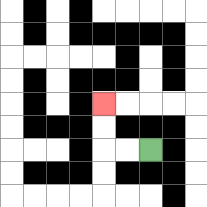{'start': '[6, 6]', 'end': '[4, 4]', 'path_directions': 'L,L,U,U', 'path_coordinates': '[[6, 6], [5, 6], [4, 6], [4, 5], [4, 4]]'}